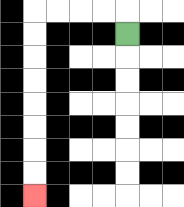{'start': '[5, 1]', 'end': '[1, 8]', 'path_directions': 'U,L,L,L,L,D,D,D,D,D,D,D,D', 'path_coordinates': '[[5, 1], [5, 0], [4, 0], [3, 0], [2, 0], [1, 0], [1, 1], [1, 2], [1, 3], [1, 4], [1, 5], [1, 6], [1, 7], [1, 8]]'}